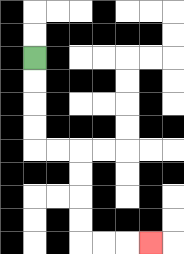{'start': '[1, 2]', 'end': '[6, 10]', 'path_directions': 'D,D,D,D,R,R,D,D,D,D,R,R,R', 'path_coordinates': '[[1, 2], [1, 3], [1, 4], [1, 5], [1, 6], [2, 6], [3, 6], [3, 7], [3, 8], [3, 9], [3, 10], [4, 10], [5, 10], [6, 10]]'}